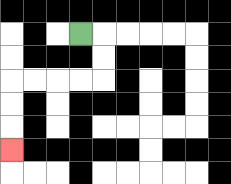{'start': '[3, 1]', 'end': '[0, 6]', 'path_directions': 'R,D,D,L,L,L,L,D,D,D', 'path_coordinates': '[[3, 1], [4, 1], [4, 2], [4, 3], [3, 3], [2, 3], [1, 3], [0, 3], [0, 4], [0, 5], [0, 6]]'}